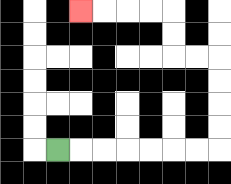{'start': '[2, 6]', 'end': '[3, 0]', 'path_directions': 'R,R,R,R,R,R,R,U,U,U,U,L,L,U,U,L,L,L,L', 'path_coordinates': '[[2, 6], [3, 6], [4, 6], [5, 6], [6, 6], [7, 6], [8, 6], [9, 6], [9, 5], [9, 4], [9, 3], [9, 2], [8, 2], [7, 2], [7, 1], [7, 0], [6, 0], [5, 0], [4, 0], [3, 0]]'}